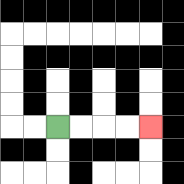{'start': '[2, 5]', 'end': '[6, 5]', 'path_directions': 'R,R,R,R', 'path_coordinates': '[[2, 5], [3, 5], [4, 5], [5, 5], [6, 5]]'}